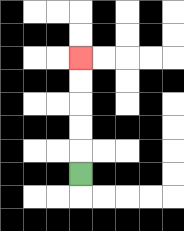{'start': '[3, 7]', 'end': '[3, 2]', 'path_directions': 'U,U,U,U,U', 'path_coordinates': '[[3, 7], [3, 6], [3, 5], [3, 4], [3, 3], [3, 2]]'}